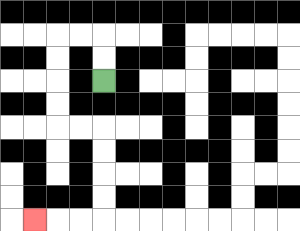{'start': '[4, 3]', 'end': '[1, 9]', 'path_directions': 'U,U,L,L,D,D,D,D,R,R,D,D,D,D,L,L,L', 'path_coordinates': '[[4, 3], [4, 2], [4, 1], [3, 1], [2, 1], [2, 2], [2, 3], [2, 4], [2, 5], [3, 5], [4, 5], [4, 6], [4, 7], [4, 8], [4, 9], [3, 9], [2, 9], [1, 9]]'}